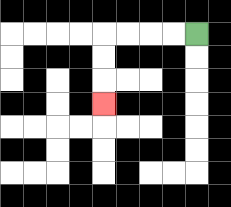{'start': '[8, 1]', 'end': '[4, 4]', 'path_directions': 'L,L,L,L,D,D,D', 'path_coordinates': '[[8, 1], [7, 1], [6, 1], [5, 1], [4, 1], [4, 2], [4, 3], [4, 4]]'}